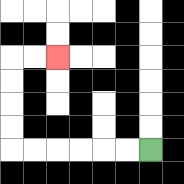{'start': '[6, 6]', 'end': '[2, 2]', 'path_directions': 'L,L,L,L,L,L,U,U,U,U,R,R', 'path_coordinates': '[[6, 6], [5, 6], [4, 6], [3, 6], [2, 6], [1, 6], [0, 6], [0, 5], [0, 4], [0, 3], [0, 2], [1, 2], [2, 2]]'}